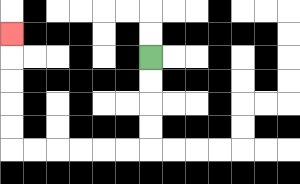{'start': '[6, 2]', 'end': '[0, 1]', 'path_directions': 'D,D,D,D,L,L,L,L,L,L,U,U,U,U,U', 'path_coordinates': '[[6, 2], [6, 3], [6, 4], [6, 5], [6, 6], [5, 6], [4, 6], [3, 6], [2, 6], [1, 6], [0, 6], [0, 5], [0, 4], [0, 3], [0, 2], [0, 1]]'}